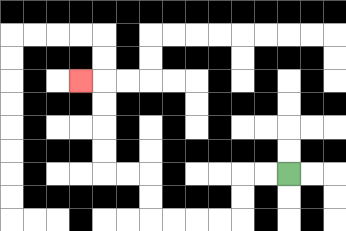{'start': '[12, 7]', 'end': '[3, 3]', 'path_directions': 'L,L,D,D,L,L,L,L,U,U,L,L,U,U,U,U,L', 'path_coordinates': '[[12, 7], [11, 7], [10, 7], [10, 8], [10, 9], [9, 9], [8, 9], [7, 9], [6, 9], [6, 8], [6, 7], [5, 7], [4, 7], [4, 6], [4, 5], [4, 4], [4, 3], [3, 3]]'}